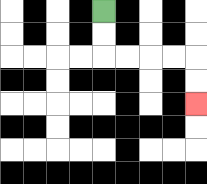{'start': '[4, 0]', 'end': '[8, 4]', 'path_directions': 'D,D,R,R,R,R,D,D', 'path_coordinates': '[[4, 0], [4, 1], [4, 2], [5, 2], [6, 2], [7, 2], [8, 2], [8, 3], [8, 4]]'}